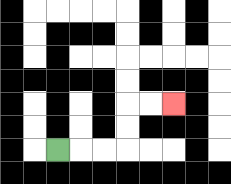{'start': '[2, 6]', 'end': '[7, 4]', 'path_directions': 'R,R,R,U,U,R,R', 'path_coordinates': '[[2, 6], [3, 6], [4, 6], [5, 6], [5, 5], [5, 4], [6, 4], [7, 4]]'}